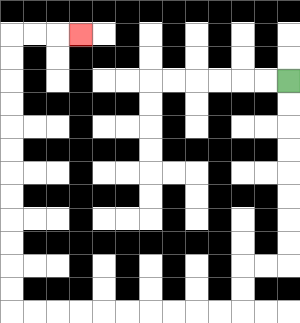{'start': '[12, 3]', 'end': '[3, 1]', 'path_directions': 'D,D,D,D,D,D,D,D,L,L,D,D,L,L,L,L,L,L,L,L,L,L,U,U,U,U,U,U,U,U,U,U,U,U,R,R,R', 'path_coordinates': '[[12, 3], [12, 4], [12, 5], [12, 6], [12, 7], [12, 8], [12, 9], [12, 10], [12, 11], [11, 11], [10, 11], [10, 12], [10, 13], [9, 13], [8, 13], [7, 13], [6, 13], [5, 13], [4, 13], [3, 13], [2, 13], [1, 13], [0, 13], [0, 12], [0, 11], [0, 10], [0, 9], [0, 8], [0, 7], [0, 6], [0, 5], [0, 4], [0, 3], [0, 2], [0, 1], [1, 1], [2, 1], [3, 1]]'}